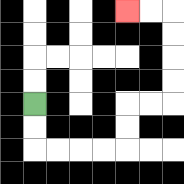{'start': '[1, 4]', 'end': '[5, 0]', 'path_directions': 'D,D,R,R,R,R,U,U,R,R,U,U,U,U,L,L', 'path_coordinates': '[[1, 4], [1, 5], [1, 6], [2, 6], [3, 6], [4, 6], [5, 6], [5, 5], [5, 4], [6, 4], [7, 4], [7, 3], [7, 2], [7, 1], [7, 0], [6, 0], [5, 0]]'}